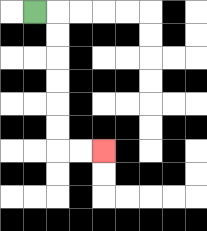{'start': '[1, 0]', 'end': '[4, 6]', 'path_directions': 'R,D,D,D,D,D,D,R,R', 'path_coordinates': '[[1, 0], [2, 0], [2, 1], [2, 2], [2, 3], [2, 4], [2, 5], [2, 6], [3, 6], [4, 6]]'}